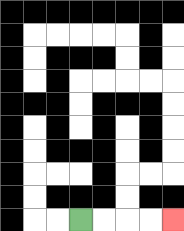{'start': '[3, 9]', 'end': '[7, 9]', 'path_directions': 'R,R,R,R', 'path_coordinates': '[[3, 9], [4, 9], [5, 9], [6, 9], [7, 9]]'}